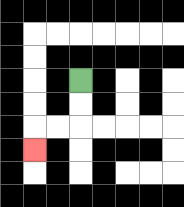{'start': '[3, 3]', 'end': '[1, 6]', 'path_directions': 'D,D,L,L,D', 'path_coordinates': '[[3, 3], [3, 4], [3, 5], [2, 5], [1, 5], [1, 6]]'}